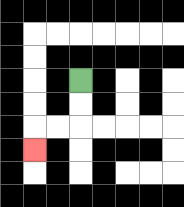{'start': '[3, 3]', 'end': '[1, 6]', 'path_directions': 'D,D,L,L,D', 'path_coordinates': '[[3, 3], [3, 4], [3, 5], [2, 5], [1, 5], [1, 6]]'}